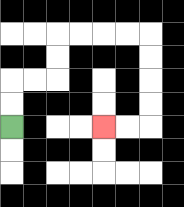{'start': '[0, 5]', 'end': '[4, 5]', 'path_directions': 'U,U,R,R,U,U,R,R,R,R,D,D,D,D,L,L', 'path_coordinates': '[[0, 5], [0, 4], [0, 3], [1, 3], [2, 3], [2, 2], [2, 1], [3, 1], [4, 1], [5, 1], [6, 1], [6, 2], [6, 3], [6, 4], [6, 5], [5, 5], [4, 5]]'}